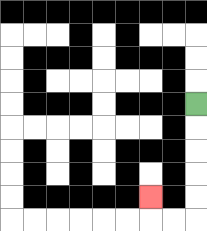{'start': '[8, 4]', 'end': '[6, 8]', 'path_directions': 'D,D,D,D,D,L,L,U', 'path_coordinates': '[[8, 4], [8, 5], [8, 6], [8, 7], [8, 8], [8, 9], [7, 9], [6, 9], [6, 8]]'}